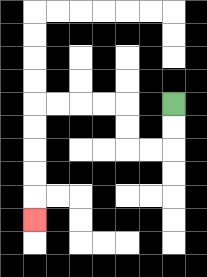{'start': '[7, 4]', 'end': '[1, 9]', 'path_directions': 'D,D,L,L,U,U,L,L,L,L,D,D,D,D,D', 'path_coordinates': '[[7, 4], [7, 5], [7, 6], [6, 6], [5, 6], [5, 5], [5, 4], [4, 4], [3, 4], [2, 4], [1, 4], [1, 5], [1, 6], [1, 7], [1, 8], [1, 9]]'}